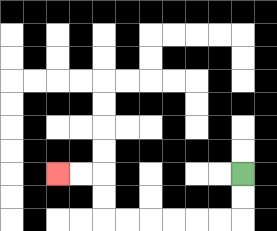{'start': '[10, 7]', 'end': '[2, 7]', 'path_directions': 'D,D,L,L,L,L,L,L,U,U,L,L', 'path_coordinates': '[[10, 7], [10, 8], [10, 9], [9, 9], [8, 9], [7, 9], [6, 9], [5, 9], [4, 9], [4, 8], [4, 7], [3, 7], [2, 7]]'}